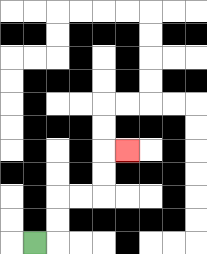{'start': '[1, 10]', 'end': '[5, 6]', 'path_directions': 'R,U,U,R,R,U,U,R', 'path_coordinates': '[[1, 10], [2, 10], [2, 9], [2, 8], [3, 8], [4, 8], [4, 7], [4, 6], [5, 6]]'}